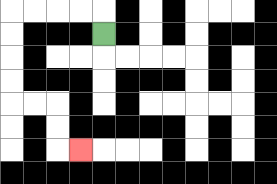{'start': '[4, 1]', 'end': '[3, 6]', 'path_directions': 'U,L,L,L,L,D,D,D,D,R,R,D,D,R', 'path_coordinates': '[[4, 1], [4, 0], [3, 0], [2, 0], [1, 0], [0, 0], [0, 1], [0, 2], [0, 3], [0, 4], [1, 4], [2, 4], [2, 5], [2, 6], [3, 6]]'}